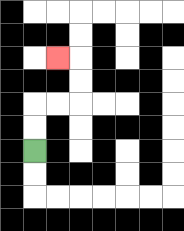{'start': '[1, 6]', 'end': '[2, 2]', 'path_directions': 'U,U,R,R,U,U,L', 'path_coordinates': '[[1, 6], [1, 5], [1, 4], [2, 4], [3, 4], [3, 3], [3, 2], [2, 2]]'}